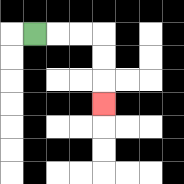{'start': '[1, 1]', 'end': '[4, 4]', 'path_directions': 'R,R,R,D,D,D', 'path_coordinates': '[[1, 1], [2, 1], [3, 1], [4, 1], [4, 2], [4, 3], [4, 4]]'}